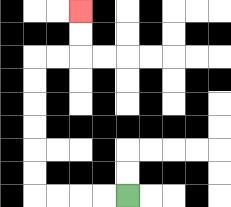{'start': '[5, 8]', 'end': '[3, 0]', 'path_directions': 'L,L,L,L,U,U,U,U,U,U,R,R,U,U', 'path_coordinates': '[[5, 8], [4, 8], [3, 8], [2, 8], [1, 8], [1, 7], [1, 6], [1, 5], [1, 4], [1, 3], [1, 2], [2, 2], [3, 2], [3, 1], [3, 0]]'}